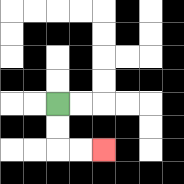{'start': '[2, 4]', 'end': '[4, 6]', 'path_directions': 'D,D,R,R', 'path_coordinates': '[[2, 4], [2, 5], [2, 6], [3, 6], [4, 6]]'}